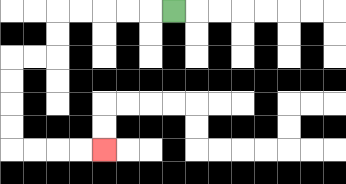{'start': '[7, 0]', 'end': '[4, 6]', 'path_directions': 'L,L,L,L,L,D,D,L,L,D,D,D,D,R,R,R,R', 'path_coordinates': '[[7, 0], [6, 0], [5, 0], [4, 0], [3, 0], [2, 0], [2, 1], [2, 2], [1, 2], [0, 2], [0, 3], [0, 4], [0, 5], [0, 6], [1, 6], [2, 6], [3, 6], [4, 6]]'}